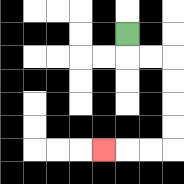{'start': '[5, 1]', 'end': '[4, 6]', 'path_directions': 'D,R,R,D,D,D,D,L,L,L', 'path_coordinates': '[[5, 1], [5, 2], [6, 2], [7, 2], [7, 3], [7, 4], [7, 5], [7, 6], [6, 6], [5, 6], [4, 6]]'}